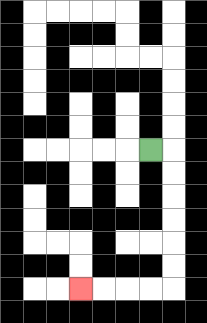{'start': '[6, 6]', 'end': '[3, 12]', 'path_directions': 'R,D,D,D,D,D,D,L,L,L,L', 'path_coordinates': '[[6, 6], [7, 6], [7, 7], [7, 8], [7, 9], [7, 10], [7, 11], [7, 12], [6, 12], [5, 12], [4, 12], [3, 12]]'}